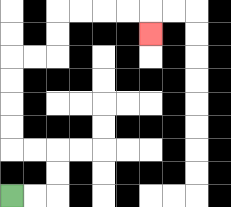{'start': '[0, 8]', 'end': '[6, 1]', 'path_directions': 'R,R,U,U,L,L,U,U,U,U,R,R,U,U,R,R,R,R,D', 'path_coordinates': '[[0, 8], [1, 8], [2, 8], [2, 7], [2, 6], [1, 6], [0, 6], [0, 5], [0, 4], [0, 3], [0, 2], [1, 2], [2, 2], [2, 1], [2, 0], [3, 0], [4, 0], [5, 0], [6, 0], [6, 1]]'}